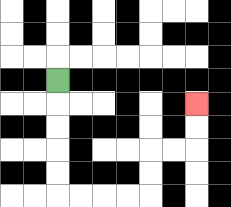{'start': '[2, 3]', 'end': '[8, 4]', 'path_directions': 'D,D,D,D,D,R,R,R,R,U,U,R,R,U,U', 'path_coordinates': '[[2, 3], [2, 4], [2, 5], [2, 6], [2, 7], [2, 8], [3, 8], [4, 8], [5, 8], [6, 8], [6, 7], [6, 6], [7, 6], [8, 6], [8, 5], [8, 4]]'}